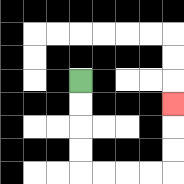{'start': '[3, 3]', 'end': '[7, 4]', 'path_directions': 'D,D,D,D,R,R,R,R,U,U,U', 'path_coordinates': '[[3, 3], [3, 4], [3, 5], [3, 6], [3, 7], [4, 7], [5, 7], [6, 7], [7, 7], [7, 6], [7, 5], [7, 4]]'}